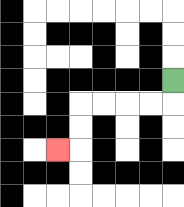{'start': '[7, 3]', 'end': '[2, 6]', 'path_directions': 'D,L,L,L,L,D,D,L', 'path_coordinates': '[[7, 3], [7, 4], [6, 4], [5, 4], [4, 4], [3, 4], [3, 5], [3, 6], [2, 6]]'}